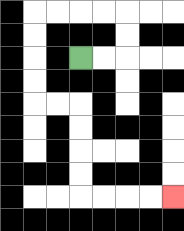{'start': '[3, 2]', 'end': '[7, 8]', 'path_directions': 'R,R,U,U,L,L,L,L,D,D,D,D,R,R,D,D,D,D,R,R,R,R', 'path_coordinates': '[[3, 2], [4, 2], [5, 2], [5, 1], [5, 0], [4, 0], [3, 0], [2, 0], [1, 0], [1, 1], [1, 2], [1, 3], [1, 4], [2, 4], [3, 4], [3, 5], [3, 6], [3, 7], [3, 8], [4, 8], [5, 8], [6, 8], [7, 8]]'}